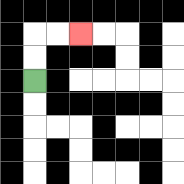{'start': '[1, 3]', 'end': '[3, 1]', 'path_directions': 'U,U,R,R', 'path_coordinates': '[[1, 3], [1, 2], [1, 1], [2, 1], [3, 1]]'}